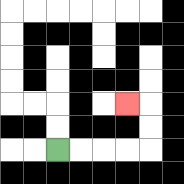{'start': '[2, 6]', 'end': '[5, 4]', 'path_directions': 'R,R,R,R,U,U,L', 'path_coordinates': '[[2, 6], [3, 6], [4, 6], [5, 6], [6, 6], [6, 5], [6, 4], [5, 4]]'}